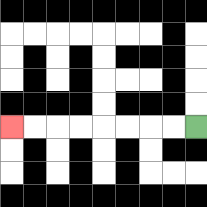{'start': '[8, 5]', 'end': '[0, 5]', 'path_directions': 'L,L,L,L,L,L,L,L', 'path_coordinates': '[[8, 5], [7, 5], [6, 5], [5, 5], [4, 5], [3, 5], [2, 5], [1, 5], [0, 5]]'}